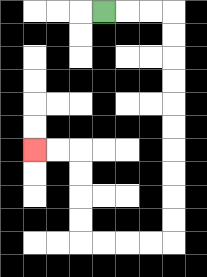{'start': '[4, 0]', 'end': '[1, 6]', 'path_directions': 'R,R,R,D,D,D,D,D,D,D,D,D,D,L,L,L,L,U,U,U,U,L,L', 'path_coordinates': '[[4, 0], [5, 0], [6, 0], [7, 0], [7, 1], [7, 2], [7, 3], [7, 4], [7, 5], [7, 6], [7, 7], [7, 8], [7, 9], [7, 10], [6, 10], [5, 10], [4, 10], [3, 10], [3, 9], [3, 8], [3, 7], [3, 6], [2, 6], [1, 6]]'}